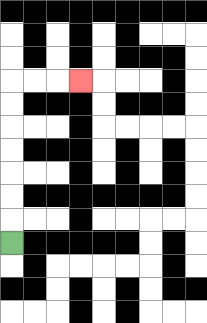{'start': '[0, 10]', 'end': '[3, 3]', 'path_directions': 'U,U,U,U,U,U,U,R,R,R', 'path_coordinates': '[[0, 10], [0, 9], [0, 8], [0, 7], [0, 6], [0, 5], [0, 4], [0, 3], [1, 3], [2, 3], [3, 3]]'}